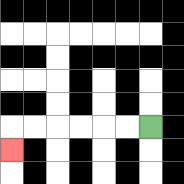{'start': '[6, 5]', 'end': '[0, 6]', 'path_directions': 'L,L,L,L,L,L,D', 'path_coordinates': '[[6, 5], [5, 5], [4, 5], [3, 5], [2, 5], [1, 5], [0, 5], [0, 6]]'}